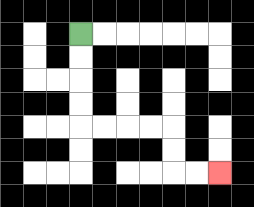{'start': '[3, 1]', 'end': '[9, 7]', 'path_directions': 'D,D,D,D,R,R,R,R,D,D,R,R', 'path_coordinates': '[[3, 1], [3, 2], [3, 3], [3, 4], [3, 5], [4, 5], [5, 5], [6, 5], [7, 5], [7, 6], [7, 7], [8, 7], [9, 7]]'}